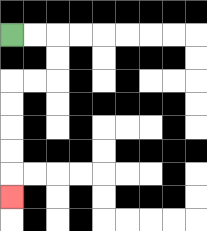{'start': '[0, 1]', 'end': '[0, 8]', 'path_directions': 'R,R,D,D,L,L,D,D,D,D,D', 'path_coordinates': '[[0, 1], [1, 1], [2, 1], [2, 2], [2, 3], [1, 3], [0, 3], [0, 4], [0, 5], [0, 6], [0, 7], [0, 8]]'}